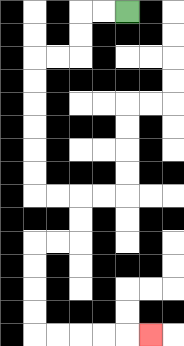{'start': '[5, 0]', 'end': '[6, 14]', 'path_directions': 'L,L,D,D,L,L,D,D,D,D,D,D,R,R,D,D,L,L,D,D,D,D,R,R,R,R,R', 'path_coordinates': '[[5, 0], [4, 0], [3, 0], [3, 1], [3, 2], [2, 2], [1, 2], [1, 3], [1, 4], [1, 5], [1, 6], [1, 7], [1, 8], [2, 8], [3, 8], [3, 9], [3, 10], [2, 10], [1, 10], [1, 11], [1, 12], [1, 13], [1, 14], [2, 14], [3, 14], [4, 14], [5, 14], [6, 14]]'}